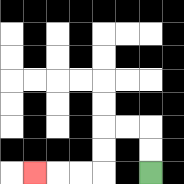{'start': '[6, 7]', 'end': '[1, 7]', 'path_directions': 'U,U,L,L,D,D,L,L,L', 'path_coordinates': '[[6, 7], [6, 6], [6, 5], [5, 5], [4, 5], [4, 6], [4, 7], [3, 7], [2, 7], [1, 7]]'}